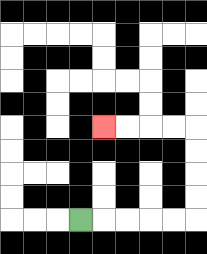{'start': '[3, 9]', 'end': '[4, 5]', 'path_directions': 'R,R,R,R,R,U,U,U,U,L,L,L,L', 'path_coordinates': '[[3, 9], [4, 9], [5, 9], [6, 9], [7, 9], [8, 9], [8, 8], [8, 7], [8, 6], [8, 5], [7, 5], [6, 5], [5, 5], [4, 5]]'}